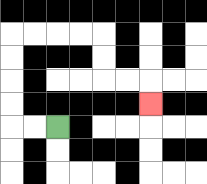{'start': '[2, 5]', 'end': '[6, 4]', 'path_directions': 'L,L,U,U,U,U,R,R,R,R,D,D,R,R,D', 'path_coordinates': '[[2, 5], [1, 5], [0, 5], [0, 4], [0, 3], [0, 2], [0, 1], [1, 1], [2, 1], [3, 1], [4, 1], [4, 2], [4, 3], [5, 3], [6, 3], [6, 4]]'}